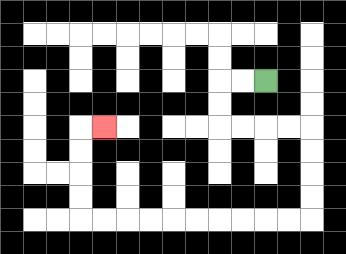{'start': '[11, 3]', 'end': '[4, 5]', 'path_directions': 'L,L,D,D,R,R,R,R,D,D,D,D,L,L,L,L,L,L,L,L,L,L,U,U,U,U,R', 'path_coordinates': '[[11, 3], [10, 3], [9, 3], [9, 4], [9, 5], [10, 5], [11, 5], [12, 5], [13, 5], [13, 6], [13, 7], [13, 8], [13, 9], [12, 9], [11, 9], [10, 9], [9, 9], [8, 9], [7, 9], [6, 9], [5, 9], [4, 9], [3, 9], [3, 8], [3, 7], [3, 6], [3, 5], [4, 5]]'}